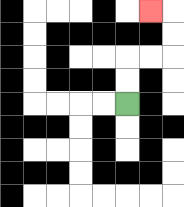{'start': '[5, 4]', 'end': '[6, 0]', 'path_directions': 'U,U,R,R,U,U,L', 'path_coordinates': '[[5, 4], [5, 3], [5, 2], [6, 2], [7, 2], [7, 1], [7, 0], [6, 0]]'}